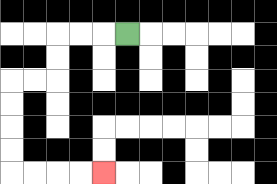{'start': '[5, 1]', 'end': '[4, 7]', 'path_directions': 'L,L,L,D,D,L,L,D,D,D,D,R,R,R,R', 'path_coordinates': '[[5, 1], [4, 1], [3, 1], [2, 1], [2, 2], [2, 3], [1, 3], [0, 3], [0, 4], [0, 5], [0, 6], [0, 7], [1, 7], [2, 7], [3, 7], [4, 7]]'}